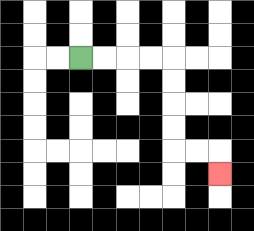{'start': '[3, 2]', 'end': '[9, 7]', 'path_directions': 'R,R,R,R,D,D,D,D,R,R,D', 'path_coordinates': '[[3, 2], [4, 2], [5, 2], [6, 2], [7, 2], [7, 3], [7, 4], [7, 5], [7, 6], [8, 6], [9, 6], [9, 7]]'}